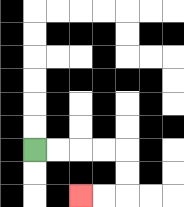{'start': '[1, 6]', 'end': '[3, 8]', 'path_directions': 'R,R,R,R,D,D,L,L', 'path_coordinates': '[[1, 6], [2, 6], [3, 6], [4, 6], [5, 6], [5, 7], [5, 8], [4, 8], [3, 8]]'}